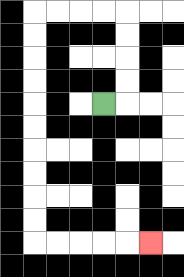{'start': '[4, 4]', 'end': '[6, 10]', 'path_directions': 'R,U,U,U,U,L,L,L,L,D,D,D,D,D,D,D,D,D,D,R,R,R,R,R', 'path_coordinates': '[[4, 4], [5, 4], [5, 3], [5, 2], [5, 1], [5, 0], [4, 0], [3, 0], [2, 0], [1, 0], [1, 1], [1, 2], [1, 3], [1, 4], [1, 5], [1, 6], [1, 7], [1, 8], [1, 9], [1, 10], [2, 10], [3, 10], [4, 10], [5, 10], [6, 10]]'}